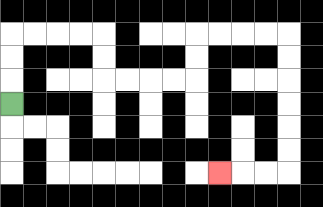{'start': '[0, 4]', 'end': '[9, 7]', 'path_directions': 'U,U,U,R,R,R,R,D,D,R,R,R,R,U,U,R,R,R,R,D,D,D,D,D,D,L,L,L', 'path_coordinates': '[[0, 4], [0, 3], [0, 2], [0, 1], [1, 1], [2, 1], [3, 1], [4, 1], [4, 2], [4, 3], [5, 3], [6, 3], [7, 3], [8, 3], [8, 2], [8, 1], [9, 1], [10, 1], [11, 1], [12, 1], [12, 2], [12, 3], [12, 4], [12, 5], [12, 6], [12, 7], [11, 7], [10, 7], [9, 7]]'}